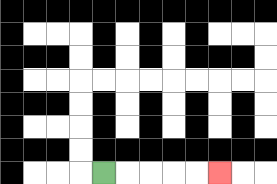{'start': '[4, 7]', 'end': '[9, 7]', 'path_directions': 'R,R,R,R,R', 'path_coordinates': '[[4, 7], [5, 7], [6, 7], [7, 7], [8, 7], [9, 7]]'}